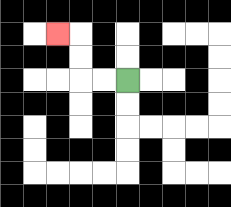{'start': '[5, 3]', 'end': '[2, 1]', 'path_directions': 'L,L,U,U,L', 'path_coordinates': '[[5, 3], [4, 3], [3, 3], [3, 2], [3, 1], [2, 1]]'}